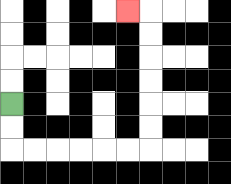{'start': '[0, 4]', 'end': '[5, 0]', 'path_directions': 'D,D,R,R,R,R,R,R,U,U,U,U,U,U,L', 'path_coordinates': '[[0, 4], [0, 5], [0, 6], [1, 6], [2, 6], [3, 6], [4, 6], [5, 6], [6, 6], [6, 5], [6, 4], [6, 3], [6, 2], [6, 1], [6, 0], [5, 0]]'}